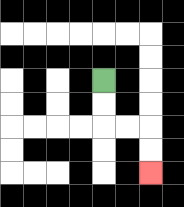{'start': '[4, 3]', 'end': '[6, 7]', 'path_directions': 'D,D,R,R,D,D', 'path_coordinates': '[[4, 3], [4, 4], [4, 5], [5, 5], [6, 5], [6, 6], [6, 7]]'}